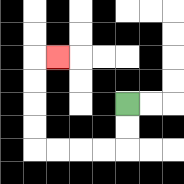{'start': '[5, 4]', 'end': '[2, 2]', 'path_directions': 'D,D,L,L,L,L,U,U,U,U,R', 'path_coordinates': '[[5, 4], [5, 5], [5, 6], [4, 6], [3, 6], [2, 6], [1, 6], [1, 5], [1, 4], [1, 3], [1, 2], [2, 2]]'}